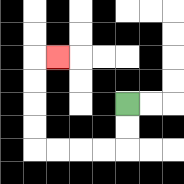{'start': '[5, 4]', 'end': '[2, 2]', 'path_directions': 'D,D,L,L,L,L,U,U,U,U,R', 'path_coordinates': '[[5, 4], [5, 5], [5, 6], [4, 6], [3, 6], [2, 6], [1, 6], [1, 5], [1, 4], [1, 3], [1, 2], [2, 2]]'}